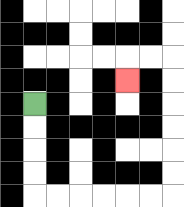{'start': '[1, 4]', 'end': '[5, 3]', 'path_directions': 'D,D,D,D,R,R,R,R,R,R,U,U,U,U,U,U,L,L,D', 'path_coordinates': '[[1, 4], [1, 5], [1, 6], [1, 7], [1, 8], [2, 8], [3, 8], [4, 8], [5, 8], [6, 8], [7, 8], [7, 7], [7, 6], [7, 5], [7, 4], [7, 3], [7, 2], [6, 2], [5, 2], [5, 3]]'}